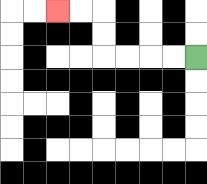{'start': '[8, 2]', 'end': '[2, 0]', 'path_directions': 'L,L,L,L,U,U,L,L', 'path_coordinates': '[[8, 2], [7, 2], [6, 2], [5, 2], [4, 2], [4, 1], [4, 0], [3, 0], [2, 0]]'}